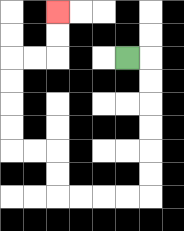{'start': '[5, 2]', 'end': '[2, 0]', 'path_directions': 'R,D,D,D,D,D,D,L,L,L,L,U,U,L,L,U,U,U,U,R,R,U,U', 'path_coordinates': '[[5, 2], [6, 2], [6, 3], [6, 4], [6, 5], [6, 6], [6, 7], [6, 8], [5, 8], [4, 8], [3, 8], [2, 8], [2, 7], [2, 6], [1, 6], [0, 6], [0, 5], [0, 4], [0, 3], [0, 2], [1, 2], [2, 2], [2, 1], [2, 0]]'}